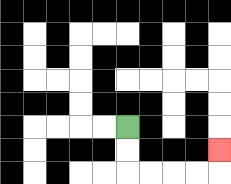{'start': '[5, 5]', 'end': '[9, 6]', 'path_directions': 'D,D,R,R,R,R,U', 'path_coordinates': '[[5, 5], [5, 6], [5, 7], [6, 7], [7, 7], [8, 7], [9, 7], [9, 6]]'}